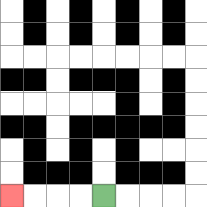{'start': '[4, 8]', 'end': '[0, 8]', 'path_directions': 'L,L,L,L', 'path_coordinates': '[[4, 8], [3, 8], [2, 8], [1, 8], [0, 8]]'}